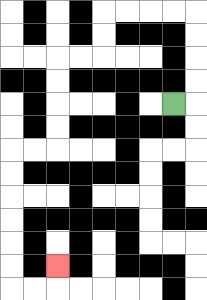{'start': '[7, 4]', 'end': '[2, 11]', 'path_directions': 'R,U,U,U,U,L,L,L,L,D,D,L,L,D,D,D,D,L,L,D,D,D,D,D,D,R,R,U', 'path_coordinates': '[[7, 4], [8, 4], [8, 3], [8, 2], [8, 1], [8, 0], [7, 0], [6, 0], [5, 0], [4, 0], [4, 1], [4, 2], [3, 2], [2, 2], [2, 3], [2, 4], [2, 5], [2, 6], [1, 6], [0, 6], [0, 7], [0, 8], [0, 9], [0, 10], [0, 11], [0, 12], [1, 12], [2, 12], [2, 11]]'}